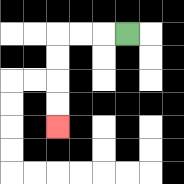{'start': '[5, 1]', 'end': '[2, 5]', 'path_directions': 'L,L,L,D,D,D,D', 'path_coordinates': '[[5, 1], [4, 1], [3, 1], [2, 1], [2, 2], [2, 3], [2, 4], [2, 5]]'}